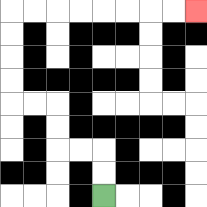{'start': '[4, 8]', 'end': '[8, 0]', 'path_directions': 'U,U,L,L,U,U,L,L,U,U,U,U,R,R,R,R,R,R,R,R', 'path_coordinates': '[[4, 8], [4, 7], [4, 6], [3, 6], [2, 6], [2, 5], [2, 4], [1, 4], [0, 4], [0, 3], [0, 2], [0, 1], [0, 0], [1, 0], [2, 0], [3, 0], [4, 0], [5, 0], [6, 0], [7, 0], [8, 0]]'}